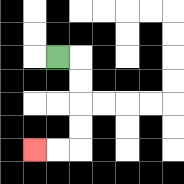{'start': '[2, 2]', 'end': '[1, 6]', 'path_directions': 'R,D,D,D,D,L,L', 'path_coordinates': '[[2, 2], [3, 2], [3, 3], [3, 4], [3, 5], [3, 6], [2, 6], [1, 6]]'}